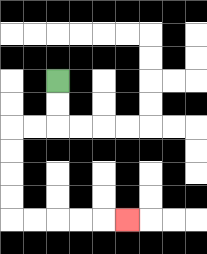{'start': '[2, 3]', 'end': '[5, 9]', 'path_directions': 'D,D,L,L,D,D,D,D,R,R,R,R,R', 'path_coordinates': '[[2, 3], [2, 4], [2, 5], [1, 5], [0, 5], [0, 6], [0, 7], [0, 8], [0, 9], [1, 9], [2, 9], [3, 9], [4, 9], [5, 9]]'}